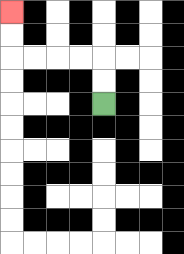{'start': '[4, 4]', 'end': '[0, 0]', 'path_directions': 'U,U,L,L,L,L,U,U', 'path_coordinates': '[[4, 4], [4, 3], [4, 2], [3, 2], [2, 2], [1, 2], [0, 2], [0, 1], [0, 0]]'}